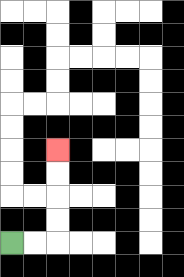{'start': '[0, 10]', 'end': '[2, 6]', 'path_directions': 'R,R,U,U,U,U', 'path_coordinates': '[[0, 10], [1, 10], [2, 10], [2, 9], [2, 8], [2, 7], [2, 6]]'}